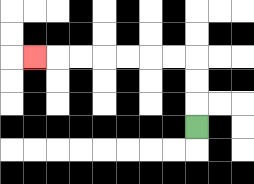{'start': '[8, 5]', 'end': '[1, 2]', 'path_directions': 'U,U,U,L,L,L,L,L,L,L', 'path_coordinates': '[[8, 5], [8, 4], [8, 3], [8, 2], [7, 2], [6, 2], [5, 2], [4, 2], [3, 2], [2, 2], [1, 2]]'}